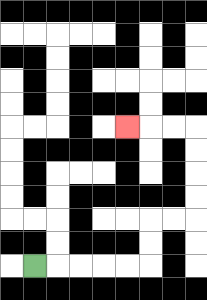{'start': '[1, 11]', 'end': '[5, 5]', 'path_directions': 'R,R,R,R,R,U,U,R,R,U,U,U,U,L,L,L', 'path_coordinates': '[[1, 11], [2, 11], [3, 11], [4, 11], [5, 11], [6, 11], [6, 10], [6, 9], [7, 9], [8, 9], [8, 8], [8, 7], [8, 6], [8, 5], [7, 5], [6, 5], [5, 5]]'}